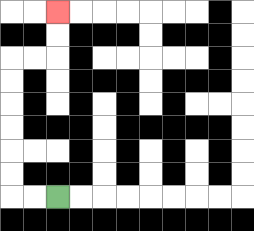{'start': '[2, 8]', 'end': '[2, 0]', 'path_directions': 'L,L,U,U,U,U,U,U,R,R,U,U', 'path_coordinates': '[[2, 8], [1, 8], [0, 8], [0, 7], [0, 6], [0, 5], [0, 4], [0, 3], [0, 2], [1, 2], [2, 2], [2, 1], [2, 0]]'}